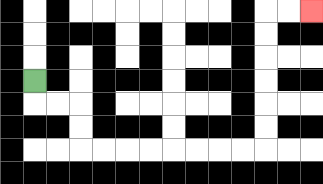{'start': '[1, 3]', 'end': '[13, 0]', 'path_directions': 'D,R,R,D,D,R,R,R,R,R,R,R,R,U,U,U,U,U,U,R,R', 'path_coordinates': '[[1, 3], [1, 4], [2, 4], [3, 4], [3, 5], [3, 6], [4, 6], [5, 6], [6, 6], [7, 6], [8, 6], [9, 6], [10, 6], [11, 6], [11, 5], [11, 4], [11, 3], [11, 2], [11, 1], [11, 0], [12, 0], [13, 0]]'}